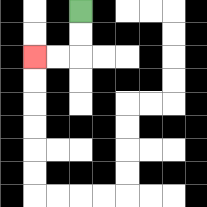{'start': '[3, 0]', 'end': '[1, 2]', 'path_directions': 'D,D,L,L', 'path_coordinates': '[[3, 0], [3, 1], [3, 2], [2, 2], [1, 2]]'}